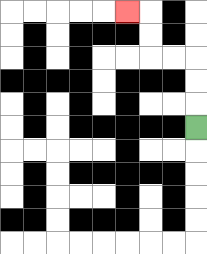{'start': '[8, 5]', 'end': '[5, 0]', 'path_directions': 'U,U,U,L,L,U,U,L', 'path_coordinates': '[[8, 5], [8, 4], [8, 3], [8, 2], [7, 2], [6, 2], [6, 1], [6, 0], [5, 0]]'}